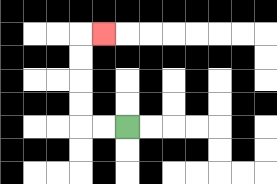{'start': '[5, 5]', 'end': '[4, 1]', 'path_directions': 'L,L,U,U,U,U,R', 'path_coordinates': '[[5, 5], [4, 5], [3, 5], [3, 4], [3, 3], [3, 2], [3, 1], [4, 1]]'}